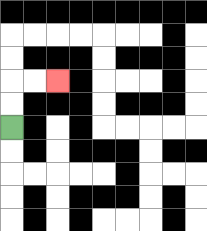{'start': '[0, 5]', 'end': '[2, 3]', 'path_directions': 'U,U,R,R', 'path_coordinates': '[[0, 5], [0, 4], [0, 3], [1, 3], [2, 3]]'}